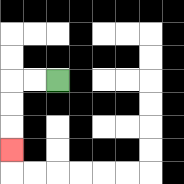{'start': '[2, 3]', 'end': '[0, 6]', 'path_directions': 'L,L,D,D,D', 'path_coordinates': '[[2, 3], [1, 3], [0, 3], [0, 4], [0, 5], [0, 6]]'}